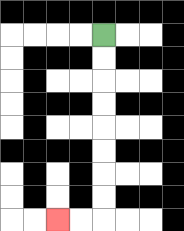{'start': '[4, 1]', 'end': '[2, 9]', 'path_directions': 'D,D,D,D,D,D,D,D,L,L', 'path_coordinates': '[[4, 1], [4, 2], [4, 3], [4, 4], [4, 5], [4, 6], [4, 7], [4, 8], [4, 9], [3, 9], [2, 9]]'}